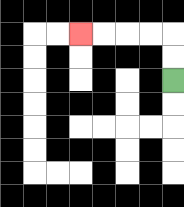{'start': '[7, 3]', 'end': '[3, 1]', 'path_directions': 'U,U,L,L,L,L', 'path_coordinates': '[[7, 3], [7, 2], [7, 1], [6, 1], [5, 1], [4, 1], [3, 1]]'}